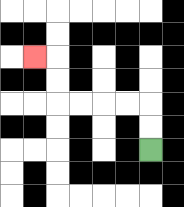{'start': '[6, 6]', 'end': '[1, 2]', 'path_directions': 'U,U,L,L,L,L,U,U,L', 'path_coordinates': '[[6, 6], [6, 5], [6, 4], [5, 4], [4, 4], [3, 4], [2, 4], [2, 3], [2, 2], [1, 2]]'}